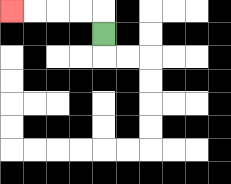{'start': '[4, 1]', 'end': '[0, 0]', 'path_directions': 'U,L,L,L,L', 'path_coordinates': '[[4, 1], [4, 0], [3, 0], [2, 0], [1, 0], [0, 0]]'}